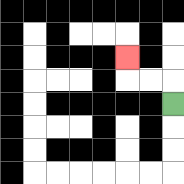{'start': '[7, 4]', 'end': '[5, 2]', 'path_directions': 'U,L,L,U', 'path_coordinates': '[[7, 4], [7, 3], [6, 3], [5, 3], [5, 2]]'}